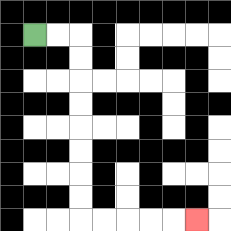{'start': '[1, 1]', 'end': '[8, 9]', 'path_directions': 'R,R,D,D,D,D,D,D,D,D,R,R,R,R,R', 'path_coordinates': '[[1, 1], [2, 1], [3, 1], [3, 2], [3, 3], [3, 4], [3, 5], [3, 6], [3, 7], [3, 8], [3, 9], [4, 9], [5, 9], [6, 9], [7, 9], [8, 9]]'}